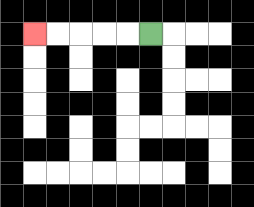{'start': '[6, 1]', 'end': '[1, 1]', 'path_directions': 'L,L,L,L,L', 'path_coordinates': '[[6, 1], [5, 1], [4, 1], [3, 1], [2, 1], [1, 1]]'}